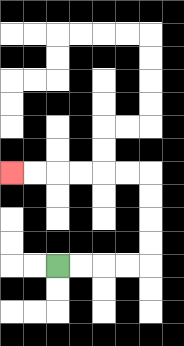{'start': '[2, 11]', 'end': '[0, 7]', 'path_directions': 'R,R,R,R,U,U,U,U,L,L,L,L,L,L', 'path_coordinates': '[[2, 11], [3, 11], [4, 11], [5, 11], [6, 11], [6, 10], [6, 9], [6, 8], [6, 7], [5, 7], [4, 7], [3, 7], [2, 7], [1, 7], [0, 7]]'}